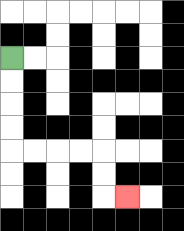{'start': '[0, 2]', 'end': '[5, 8]', 'path_directions': 'D,D,D,D,R,R,R,R,D,D,R', 'path_coordinates': '[[0, 2], [0, 3], [0, 4], [0, 5], [0, 6], [1, 6], [2, 6], [3, 6], [4, 6], [4, 7], [4, 8], [5, 8]]'}